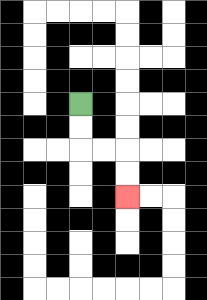{'start': '[3, 4]', 'end': '[5, 8]', 'path_directions': 'D,D,R,R,D,D', 'path_coordinates': '[[3, 4], [3, 5], [3, 6], [4, 6], [5, 6], [5, 7], [5, 8]]'}